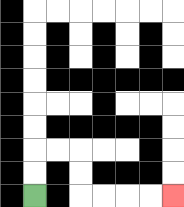{'start': '[1, 8]', 'end': '[7, 8]', 'path_directions': 'U,U,R,R,D,D,R,R,R,R', 'path_coordinates': '[[1, 8], [1, 7], [1, 6], [2, 6], [3, 6], [3, 7], [3, 8], [4, 8], [5, 8], [6, 8], [7, 8]]'}